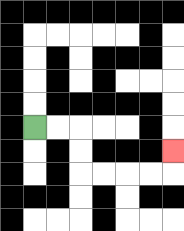{'start': '[1, 5]', 'end': '[7, 6]', 'path_directions': 'R,R,D,D,R,R,R,R,U', 'path_coordinates': '[[1, 5], [2, 5], [3, 5], [3, 6], [3, 7], [4, 7], [5, 7], [6, 7], [7, 7], [7, 6]]'}